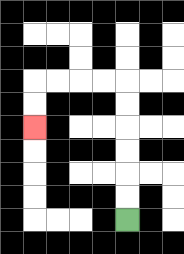{'start': '[5, 9]', 'end': '[1, 5]', 'path_directions': 'U,U,U,U,U,U,L,L,L,L,D,D', 'path_coordinates': '[[5, 9], [5, 8], [5, 7], [5, 6], [5, 5], [5, 4], [5, 3], [4, 3], [3, 3], [2, 3], [1, 3], [1, 4], [1, 5]]'}